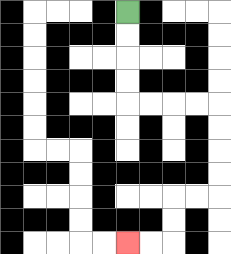{'start': '[5, 0]', 'end': '[5, 10]', 'path_directions': 'D,D,D,D,R,R,R,R,D,D,D,D,L,L,D,D,L,L', 'path_coordinates': '[[5, 0], [5, 1], [5, 2], [5, 3], [5, 4], [6, 4], [7, 4], [8, 4], [9, 4], [9, 5], [9, 6], [9, 7], [9, 8], [8, 8], [7, 8], [7, 9], [7, 10], [6, 10], [5, 10]]'}